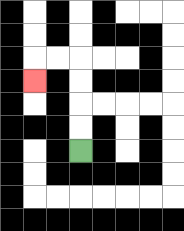{'start': '[3, 6]', 'end': '[1, 3]', 'path_directions': 'U,U,U,U,L,L,D', 'path_coordinates': '[[3, 6], [3, 5], [3, 4], [3, 3], [3, 2], [2, 2], [1, 2], [1, 3]]'}